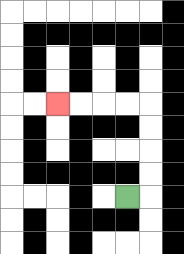{'start': '[5, 8]', 'end': '[2, 4]', 'path_directions': 'R,U,U,U,U,L,L,L,L', 'path_coordinates': '[[5, 8], [6, 8], [6, 7], [6, 6], [6, 5], [6, 4], [5, 4], [4, 4], [3, 4], [2, 4]]'}